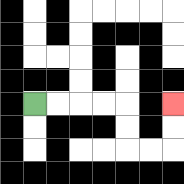{'start': '[1, 4]', 'end': '[7, 4]', 'path_directions': 'R,R,R,R,D,D,R,R,U,U', 'path_coordinates': '[[1, 4], [2, 4], [3, 4], [4, 4], [5, 4], [5, 5], [5, 6], [6, 6], [7, 6], [7, 5], [7, 4]]'}